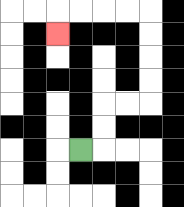{'start': '[3, 6]', 'end': '[2, 1]', 'path_directions': 'R,U,U,R,R,U,U,U,U,L,L,L,L,D', 'path_coordinates': '[[3, 6], [4, 6], [4, 5], [4, 4], [5, 4], [6, 4], [6, 3], [6, 2], [6, 1], [6, 0], [5, 0], [4, 0], [3, 0], [2, 0], [2, 1]]'}